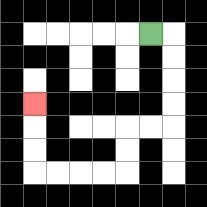{'start': '[6, 1]', 'end': '[1, 4]', 'path_directions': 'R,D,D,D,D,L,L,D,D,L,L,L,L,U,U,U', 'path_coordinates': '[[6, 1], [7, 1], [7, 2], [7, 3], [7, 4], [7, 5], [6, 5], [5, 5], [5, 6], [5, 7], [4, 7], [3, 7], [2, 7], [1, 7], [1, 6], [1, 5], [1, 4]]'}